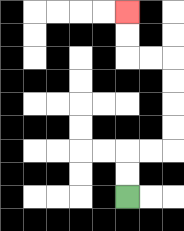{'start': '[5, 8]', 'end': '[5, 0]', 'path_directions': 'U,U,R,R,U,U,U,U,L,L,U,U', 'path_coordinates': '[[5, 8], [5, 7], [5, 6], [6, 6], [7, 6], [7, 5], [7, 4], [7, 3], [7, 2], [6, 2], [5, 2], [5, 1], [5, 0]]'}